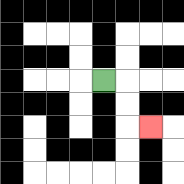{'start': '[4, 3]', 'end': '[6, 5]', 'path_directions': 'R,D,D,R', 'path_coordinates': '[[4, 3], [5, 3], [5, 4], [5, 5], [6, 5]]'}